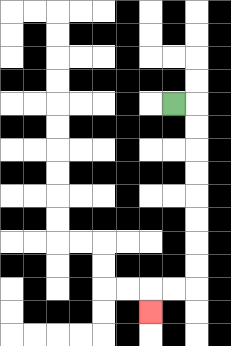{'start': '[7, 4]', 'end': '[6, 13]', 'path_directions': 'R,D,D,D,D,D,D,D,D,L,L,D', 'path_coordinates': '[[7, 4], [8, 4], [8, 5], [8, 6], [8, 7], [8, 8], [8, 9], [8, 10], [8, 11], [8, 12], [7, 12], [6, 12], [6, 13]]'}